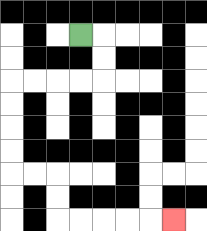{'start': '[3, 1]', 'end': '[7, 9]', 'path_directions': 'R,D,D,L,L,L,L,D,D,D,D,R,R,D,D,R,R,R,R,R', 'path_coordinates': '[[3, 1], [4, 1], [4, 2], [4, 3], [3, 3], [2, 3], [1, 3], [0, 3], [0, 4], [0, 5], [0, 6], [0, 7], [1, 7], [2, 7], [2, 8], [2, 9], [3, 9], [4, 9], [5, 9], [6, 9], [7, 9]]'}